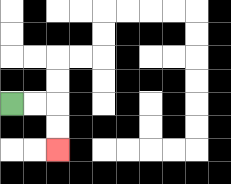{'start': '[0, 4]', 'end': '[2, 6]', 'path_directions': 'R,R,D,D', 'path_coordinates': '[[0, 4], [1, 4], [2, 4], [2, 5], [2, 6]]'}